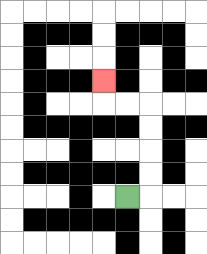{'start': '[5, 8]', 'end': '[4, 3]', 'path_directions': 'R,U,U,U,U,L,L,U', 'path_coordinates': '[[5, 8], [6, 8], [6, 7], [6, 6], [6, 5], [6, 4], [5, 4], [4, 4], [4, 3]]'}